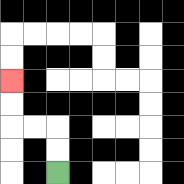{'start': '[2, 7]', 'end': '[0, 3]', 'path_directions': 'U,U,L,L,U,U', 'path_coordinates': '[[2, 7], [2, 6], [2, 5], [1, 5], [0, 5], [0, 4], [0, 3]]'}